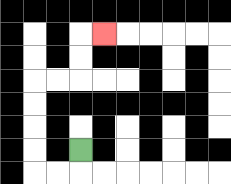{'start': '[3, 6]', 'end': '[4, 1]', 'path_directions': 'D,L,L,U,U,U,U,R,R,U,U,R', 'path_coordinates': '[[3, 6], [3, 7], [2, 7], [1, 7], [1, 6], [1, 5], [1, 4], [1, 3], [2, 3], [3, 3], [3, 2], [3, 1], [4, 1]]'}